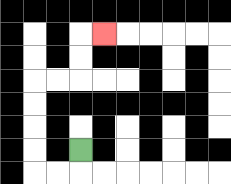{'start': '[3, 6]', 'end': '[4, 1]', 'path_directions': 'D,L,L,U,U,U,U,R,R,U,U,R', 'path_coordinates': '[[3, 6], [3, 7], [2, 7], [1, 7], [1, 6], [1, 5], [1, 4], [1, 3], [2, 3], [3, 3], [3, 2], [3, 1], [4, 1]]'}